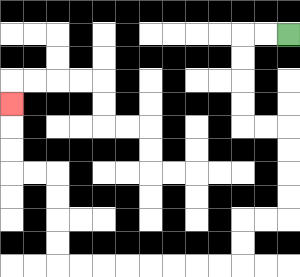{'start': '[12, 1]', 'end': '[0, 4]', 'path_directions': 'L,L,D,D,D,D,R,R,D,D,D,D,L,L,D,D,L,L,L,L,L,L,L,L,U,U,U,U,L,L,U,U,U', 'path_coordinates': '[[12, 1], [11, 1], [10, 1], [10, 2], [10, 3], [10, 4], [10, 5], [11, 5], [12, 5], [12, 6], [12, 7], [12, 8], [12, 9], [11, 9], [10, 9], [10, 10], [10, 11], [9, 11], [8, 11], [7, 11], [6, 11], [5, 11], [4, 11], [3, 11], [2, 11], [2, 10], [2, 9], [2, 8], [2, 7], [1, 7], [0, 7], [0, 6], [0, 5], [0, 4]]'}